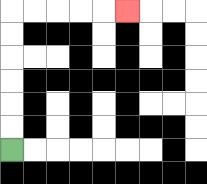{'start': '[0, 6]', 'end': '[5, 0]', 'path_directions': 'U,U,U,U,U,U,R,R,R,R,R', 'path_coordinates': '[[0, 6], [0, 5], [0, 4], [0, 3], [0, 2], [0, 1], [0, 0], [1, 0], [2, 0], [3, 0], [4, 0], [5, 0]]'}